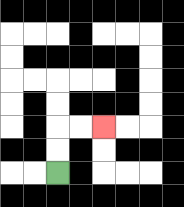{'start': '[2, 7]', 'end': '[4, 5]', 'path_directions': 'U,U,R,R', 'path_coordinates': '[[2, 7], [2, 6], [2, 5], [3, 5], [4, 5]]'}